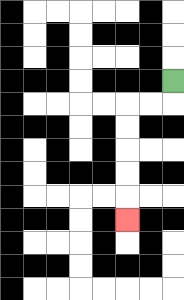{'start': '[7, 3]', 'end': '[5, 9]', 'path_directions': 'D,L,L,D,D,D,D,D', 'path_coordinates': '[[7, 3], [7, 4], [6, 4], [5, 4], [5, 5], [5, 6], [5, 7], [5, 8], [5, 9]]'}